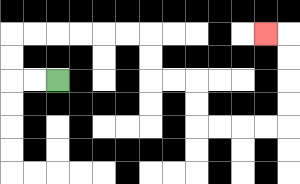{'start': '[2, 3]', 'end': '[11, 1]', 'path_directions': 'L,L,U,U,R,R,R,R,R,R,D,D,R,R,D,D,R,R,R,R,U,U,U,U,L', 'path_coordinates': '[[2, 3], [1, 3], [0, 3], [0, 2], [0, 1], [1, 1], [2, 1], [3, 1], [4, 1], [5, 1], [6, 1], [6, 2], [6, 3], [7, 3], [8, 3], [8, 4], [8, 5], [9, 5], [10, 5], [11, 5], [12, 5], [12, 4], [12, 3], [12, 2], [12, 1], [11, 1]]'}